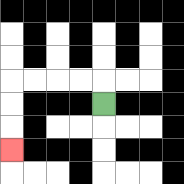{'start': '[4, 4]', 'end': '[0, 6]', 'path_directions': 'U,L,L,L,L,D,D,D', 'path_coordinates': '[[4, 4], [4, 3], [3, 3], [2, 3], [1, 3], [0, 3], [0, 4], [0, 5], [0, 6]]'}